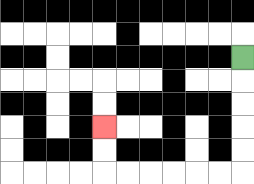{'start': '[10, 2]', 'end': '[4, 5]', 'path_directions': 'D,D,D,D,D,L,L,L,L,L,L,U,U', 'path_coordinates': '[[10, 2], [10, 3], [10, 4], [10, 5], [10, 6], [10, 7], [9, 7], [8, 7], [7, 7], [6, 7], [5, 7], [4, 7], [4, 6], [4, 5]]'}